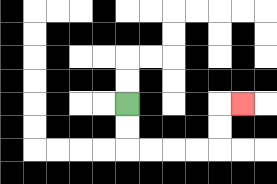{'start': '[5, 4]', 'end': '[10, 4]', 'path_directions': 'D,D,R,R,R,R,U,U,R', 'path_coordinates': '[[5, 4], [5, 5], [5, 6], [6, 6], [7, 6], [8, 6], [9, 6], [9, 5], [9, 4], [10, 4]]'}